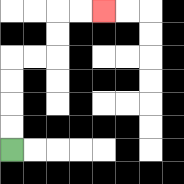{'start': '[0, 6]', 'end': '[4, 0]', 'path_directions': 'U,U,U,U,R,R,U,U,R,R', 'path_coordinates': '[[0, 6], [0, 5], [0, 4], [0, 3], [0, 2], [1, 2], [2, 2], [2, 1], [2, 0], [3, 0], [4, 0]]'}